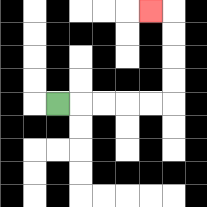{'start': '[2, 4]', 'end': '[6, 0]', 'path_directions': 'R,R,R,R,R,U,U,U,U,L', 'path_coordinates': '[[2, 4], [3, 4], [4, 4], [5, 4], [6, 4], [7, 4], [7, 3], [7, 2], [7, 1], [7, 0], [6, 0]]'}